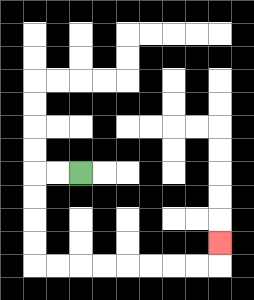{'start': '[3, 7]', 'end': '[9, 10]', 'path_directions': 'L,L,D,D,D,D,R,R,R,R,R,R,R,R,U', 'path_coordinates': '[[3, 7], [2, 7], [1, 7], [1, 8], [1, 9], [1, 10], [1, 11], [2, 11], [3, 11], [4, 11], [5, 11], [6, 11], [7, 11], [8, 11], [9, 11], [9, 10]]'}